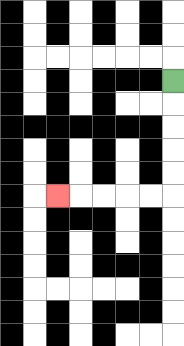{'start': '[7, 3]', 'end': '[2, 8]', 'path_directions': 'D,D,D,D,D,L,L,L,L,L', 'path_coordinates': '[[7, 3], [7, 4], [7, 5], [7, 6], [7, 7], [7, 8], [6, 8], [5, 8], [4, 8], [3, 8], [2, 8]]'}